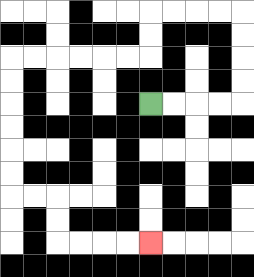{'start': '[6, 4]', 'end': '[6, 10]', 'path_directions': 'R,R,R,R,U,U,U,U,L,L,L,L,D,D,L,L,L,L,L,L,D,D,D,D,D,D,R,R,D,D,R,R,R,R', 'path_coordinates': '[[6, 4], [7, 4], [8, 4], [9, 4], [10, 4], [10, 3], [10, 2], [10, 1], [10, 0], [9, 0], [8, 0], [7, 0], [6, 0], [6, 1], [6, 2], [5, 2], [4, 2], [3, 2], [2, 2], [1, 2], [0, 2], [0, 3], [0, 4], [0, 5], [0, 6], [0, 7], [0, 8], [1, 8], [2, 8], [2, 9], [2, 10], [3, 10], [4, 10], [5, 10], [6, 10]]'}